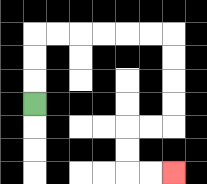{'start': '[1, 4]', 'end': '[7, 7]', 'path_directions': 'U,U,U,R,R,R,R,R,R,D,D,D,D,L,L,D,D,R,R', 'path_coordinates': '[[1, 4], [1, 3], [1, 2], [1, 1], [2, 1], [3, 1], [4, 1], [5, 1], [6, 1], [7, 1], [7, 2], [7, 3], [7, 4], [7, 5], [6, 5], [5, 5], [5, 6], [5, 7], [6, 7], [7, 7]]'}